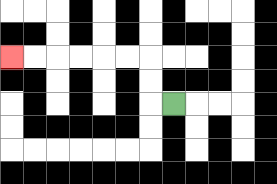{'start': '[7, 4]', 'end': '[0, 2]', 'path_directions': 'L,U,U,L,L,L,L,L,L', 'path_coordinates': '[[7, 4], [6, 4], [6, 3], [6, 2], [5, 2], [4, 2], [3, 2], [2, 2], [1, 2], [0, 2]]'}